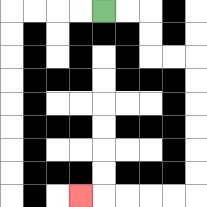{'start': '[4, 0]', 'end': '[3, 8]', 'path_directions': 'R,R,D,D,R,R,D,D,D,D,D,D,L,L,L,L,L', 'path_coordinates': '[[4, 0], [5, 0], [6, 0], [6, 1], [6, 2], [7, 2], [8, 2], [8, 3], [8, 4], [8, 5], [8, 6], [8, 7], [8, 8], [7, 8], [6, 8], [5, 8], [4, 8], [3, 8]]'}